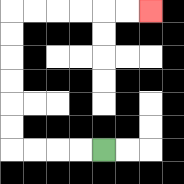{'start': '[4, 6]', 'end': '[6, 0]', 'path_directions': 'L,L,L,L,U,U,U,U,U,U,R,R,R,R,R,R', 'path_coordinates': '[[4, 6], [3, 6], [2, 6], [1, 6], [0, 6], [0, 5], [0, 4], [0, 3], [0, 2], [0, 1], [0, 0], [1, 0], [2, 0], [3, 0], [4, 0], [5, 0], [6, 0]]'}